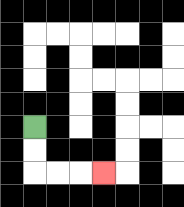{'start': '[1, 5]', 'end': '[4, 7]', 'path_directions': 'D,D,R,R,R', 'path_coordinates': '[[1, 5], [1, 6], [1, 7], [2, 7], [3, 7], [4, 7]]'}